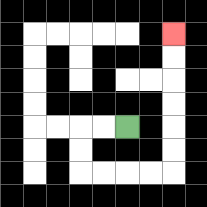{'start': '[5, 5]', 'end': '[7, 1]', 'path_directions': 'L,L,D,D,R,R,R,R,U,U,U,U,U,U', 'path_coordinates': '[[5, 5], [4, 5], [3, 5], [3, 6], [3, 7], [4, 7], [5, 7], [6, 7], [7, 7], [7, 6], [7, 5], [7, 4], [7, 3], [7, 2], [7, 1]]'}